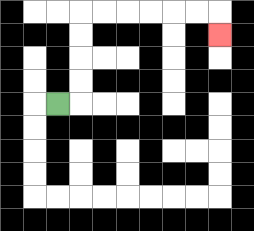{'start': '[2, 4]', 'end': '[9, 1]', 'path_directions': 'R,U,U,U,U,R,R,R,R,R,R,D', 'path_coordinates': '[[2, 4], [3, 4], [3, 3], [3, 2], [3, 1], [3, 0], [4, 0], [5, 0], [6, 0], [7, 0], [8, 0], [9, 0], [9, 1]]'}